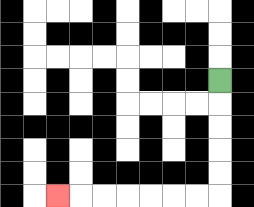{'start': '[9, 3]', 'end': '[2, 8]', 'path_directions': 'D,D,D,D,D,L,L,L,L,L,L,L', 'path_coordinates': '[[9, 3], [9, 4], [9, 5], [9, 6], [9, 7], [9, 8], [8, 8], [7, 8], [6, 8], [5, 8], [4, 8], [3, 8], [2, 8]]'}